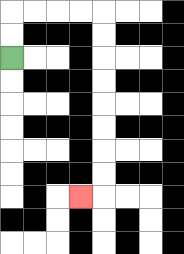{'start': '[0, 2]', 'end': '[3, 8]', 'path_directions': 'U,U,R,R,R,R,D,D,D,D,D,D,D,D,L', 'path_coordinates': '[[0, 2], [0, 1], [0, 0], [1, 0], [2, 0], [3, 0], [4, 0], [4, 1], [4, 2], [4, 3], [4, 4], [4, 5], [4, 6], [4, 7], [4, 8], [3, 8]]'}